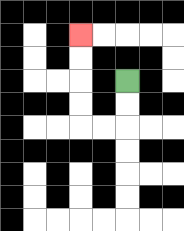{'start': '[5, 3]', 'end': '[3, 1]', 'path_directions': 'D,D,L,L,U,U,U,U', 'path_coordinates': '[[5, 3], [5, 4], [5, 5], [4, 5], [3, 5], [3, 4], [3, 3], [3, 2], [3, 1]]'}